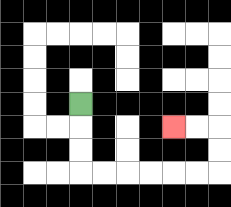{'start': '[3, 4]', 'end': '[7, 5]', 'path_directions': 'D,D,D,R,R,R,R,R,R,U,U,L,L', 'path_coordinates': '[[3, 4], [3, 5], [3, 6], [3, 7], [4, 7], [5, 7], [6, 7], [7, 7], [8, 7], [9, 7], [9, 6], [9, 5], [8, 5], [7, 5]]'}